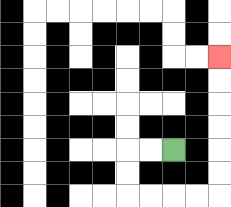{'start': '[7, 6]', 'end': '[9, 2]', 'path_directions': 'L,L,D,D,R,R,R,R,U,U,U,U,U,U', 'path_coordinates': '[[7, 6], [6, 6], [5, 6], [5, 7], [5, 8], [6, 8], [7, 8], [8, 8], [9, 8], [9, 7], [9, 6], [9, 5], [9, 4], [9, 3], [9, 2]]'}